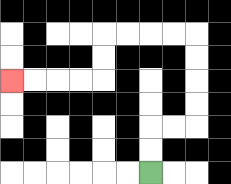{'start': '[6, 7]', 'end': '[0, 3]', 'path_directions': 'U,U,R,R,U,U,U,U,L,L,L,L,D,D,L,L,L,L', 'path_coordinates': '[[6, 7], [6, 6], [6, 5], [7, 5], [8, 5], [8, 4], [8, 3], [8, 2], [8, 1], [7, 1], [6, 1], [5, 1], [4, 1], [4, 2], [4, 3], [3, 3], [2, 3], [1, 3], [0, 3]]'}